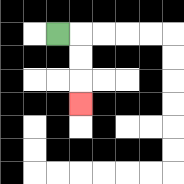{'start': '[2, 1]', 'end': '[3, 4]', 'path_directions': 'R,D,D,D', 'path_coordinates': '[[2, 1], [3, 1], [3, 2], [3, 3], [3, 4]]'}